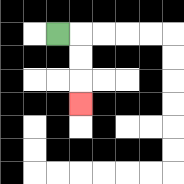{'start': '[2, 1]', 'end': '[3, 4]', 'path_directions': 'R,D,D,D', 'path_coordinates': '[[2, 1], [3, 1], [3, 2], [3, 3], [3, 4]]'}